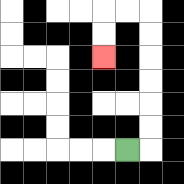{'start': '[5, 6]', 'end': '[4, 2]', 'path_directions': 'R,U,U,U,U,U,U,L,L,D,D', 'path_coordinates': '[[5, 6], [6, 6], [6, 5], [6, 4], [6, 3], [6, 2], [6, 1], [6, 0], [5, 0], [4, 0], [4, 1], [4, 2]]'}